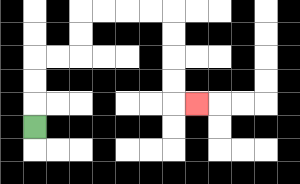{'start': '[1, 5]', 'end': '[8, 4]', 'path_directions': 'U,U,U,R,R,U,U,R,R,R,R,D,D,D,D,R', 'path_coordinates': '[[1, 5], [1, 4], [1, 3], [1, 2], [2, 2], [3, 2], [3, 1], [3, 0], [4, 0], [5, 0], [6, 0], [7, 0], [7, 1], [7, 2], [7, 3], [7, 4], [8, 4]]'}